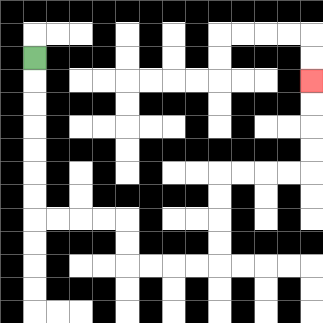{'start': '[1, 2]', 'end': '[13, 3]', 'path_directions': 'D,D,D,D,D,D,D,R,R,R,R,D,D,R,R,R,R,U,U,U,U,R,R,R,R,U,U,U,U', 'path_coordinates': '[[1, 2], [1, 3], [1, 4], [1, 5], [1, 6], [1, 7], [1, 8], [1, 9], [2, 9], [3, 9], [4, 9], [5, 9], [5, 10], [5, 11], [6, 11], [7, 11], [8, 11], [9, 11], [9, 10], [9, 9], [9, 8], [9, 7], [10, 7], [11, 7], [12, 7], [13, 7], [13, 6], [13, 5], [13, 4], [13, 3]]'}